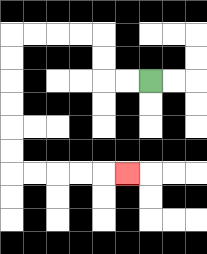{'start': '[6, 3]', 'end': '[5, 7]', 'path_directions': 'L,L,U,U,L,L,L,L,D,D,D,D,D,D,R,R,R,R,R', 'path_coordinates': '[[6, 3], [5, 3], [4, 3], [4, 2], [4, 1], [3, 1], [2, 1], [1, 1], [0, 1], [0, 2], [0, 3], [0, 4], [0, 5], [0, 6], [0, 7], [1, 7], [2, 7], [3, 7], [4, 7], [5, 7]]'}